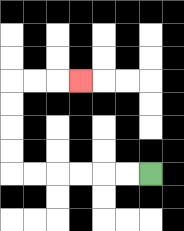{'start': '[6, 7]', 'end': '[3, 3]', 'path_directions': 'L,L,L,L,L,L,U,U,U,U,R,R,R', 'path_coordinates': '[[6, 7], [5, 7], [4, 7], [3, 7], [2, 7], [1, 7], [0, 7], [0, 6], [0, 5], [0, 4], [0, 3], [1, 3], [2, 3], [3, 3]]'}